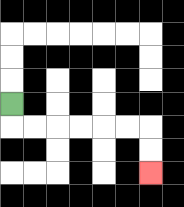{'start': '[0, 4]', 'end': '[6, 7]', 'path_directions': 'D,R,R,R,R,R,R,D,D', 'path_coordinates': '[[0, 4], [0, 5], [1, 5], [2, 5], [3, 5], [4, 5], [5, 5], [6, 5], [6, 6], [6, 7]]'}